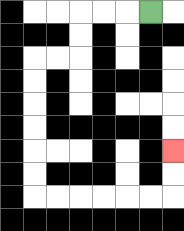{'start': '[6, 0]', 'end': '[7, 6]', 'path_directions': 'L,L,L,D,D,L,L,D,D,D,D,D,D,R,R,R,R,R,R,U,U', 'path_coordinates': '[[6, 0], [5, 0], [4, 0], [3, 0], [3, 1], [3, 2], [2, 2], [1, 2], [1, 3], [1, 4], [1, 5], [1, 6], [1, 7], [1, 8], [2, 8], [3, 8], [4, 8], [5, 8], [6, 8], [7, 8], [7, 7], [7, 6]]'}